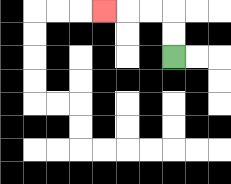{'start': '[7, 2]', 'end': '[4, 0]', 'path_directions': 'U,U,L,L,L', 'path_coordinates': '[[7, 2], [7, 1], [7, 0], [6, 0], [5, 0], [4, 0]]'}